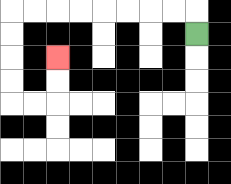{'start': '[8, 1]', 'end': '[2, 2]', 'path_directions': 'U,L,L,L,L,L,L,L,L,D,D,D,D,R,R,U,U', 'path_coordinates': '[[8, 1], [8, 0], [7, 0], [6, 0], [5, 0], [4, 0], [3, 0], [2, 0], [1, 0], [0, 0], [0, 1], [0, 2], [0, 3], [0, 4], [1, 4], [2, 4], [2, 3], [2, 2]]'}